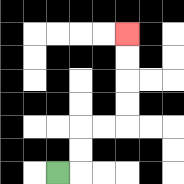{'start': '[2, 7]', 'end': '[5, 1]', 'path_directions': 'R,U,U,R,R,U,U,U,U', 'path_coordinates': '[[2, 7], [3, 7], [3, 6], [3, 5], [4, 5], [5, 5], [5, 4], [5, 3], [5, 2], [5, 1]]'}